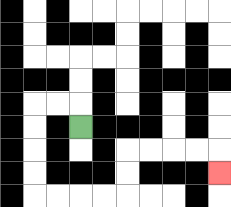{'start': '[3, 5]', 'end': '[9, 7]', 'path_directions': 'U,L,L,D,D,D,D,R,R,R,R,U,U,R,R,R,R,D', 'path_coordinates': '[[3, 5], [3, 4], [2, 4], [1, 4], [1, 5], [1, 6], [1, 7], [1, 8], [2, 8], [3, 8], [4, 8], [5, 8], [5, 7], [5, 6], [6, 6], [7, 6], [8, 6], [9, 6], [9, 7]]'}